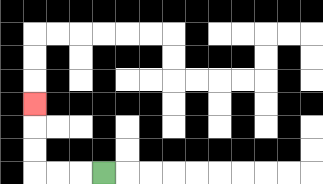{'start': '[4, 7]', 'end': '[1, 4]', 'path_directions': 'L,L,L,U,U,U', 'path_coordinates': '[[4, 7], [3, 7], [2, 7], [1, 7], [1, 6], [1, 5], [1, 4]]'}